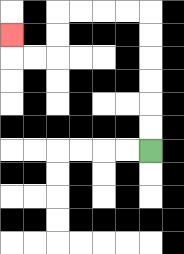{'start': '[6, 6]', 'end': '[0, 1]', 'path_directions': 'U,U,U,U,U,U,L,L,L,L,D,D,L,L,U', 'path_coordinates': '[[6, 6], [6, 5], [6, 4], [6, 3], [6, 2], [6, 1], [6, 0], [5, 0], [4, 0], [3, 0], [2, 0], [2, 1], [2, 2], [1, 2], [0, 2], [0, 1]]'}